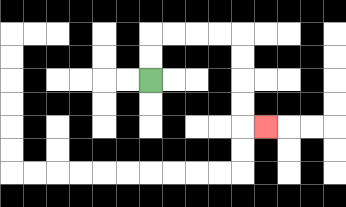{'start': '[6, 3]', 'end': '[11, 5]', 'path_directions': 'U,U,R,R,R,R,D,D,D,D,R', 'path_coordinates': '[[6, 3], [6, 2], [6, 1], [7, 1], [8, 1], [9, 1], [10, 1], [10, 2], [10, 3], [10, 4], [10, 5], [11, 5]]'}